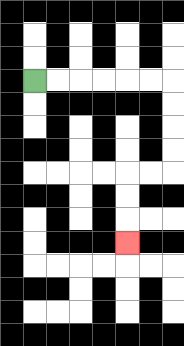{'start': '[1, 3]', 'end': '[5, 10]', 'path_directions': 'R,R,R,R,R,R,D,D,D,D,L,L,D,D,D', 'path_coordinates': '[[1, 3], [2, 3], [3, 3], [4, 3], [5, 3], [6, 3], [7, 3], [7, 4], [7, 5], [7, 6], [7, 7], [6, 7], [5, 7], [5, 8], [5, 9], [5, 10]]'}